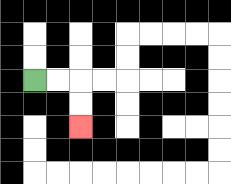{'start': '[1, 3]', 'end': '[3, 5]', 'path_directions': 'R,R,D,D', 'path_coordinates': '[[1, 3], [2, 3], [3, 3], [3, 4], [3, 5]]'}